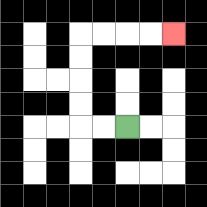{'start': '[5, 5]', 'end': '[7, 1]', 'path_directions': 'L,L,U,U,U,U,R,R,R,R', 'path_coordinates': '[[5, 5], [4, 5], [3, 5], [3, 4], [3, 3], [3, 2], [3, 1], [4, 1], [5, 1], [6, 1], [7, 1]]'}